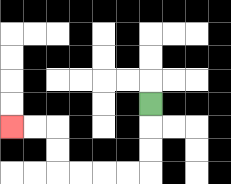{'start': '[6, 4]', 'end': '[0, 5]', 'path_directions': 'D,D,D,L,L,L,L,U,U,L,L', 'path_coordinates': '[[6, 4], [6, 5], [6, 6], [6, 7], [5, 7], [4, 7], [3, 7], [2, 7], [2, 6], [2, 5], [1, 5], [0, 5]]'}